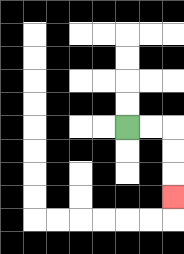{'start': '[5, 5]', 'end': '[7, 8]', 'path_directions': 'R,R,D,D,D', 'path_coordinates': '[[5, 5], [6, 5], [7, 5], [7, 6], [7, 7], [7, 8]]'}